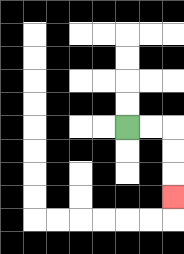{'start': '[5, 5]', 'end': '[7, 8]', 'path_directions': 'R,R,D,D,D', 'path_coordinates': '[[5, 5], [6, 5], [7, 5], [7, 6], [7, 7], [7, 8]]'}